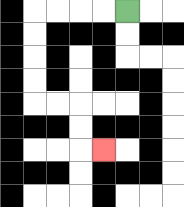{'start': '[5, 0]', 'end': '[4, 6]', 'path_directions': 'L,L,L,L,D,D,D,D,R,R,D,D,R', 'path_coordinates': '[[5, 0], [4, 0], [3, 0], [2, 0], [1, 0], [1, 1], [1, 2], [1, 3], [1, 4], [2, 4], [3, 4], [3, 5], [3, 6], [4, 6]]'}